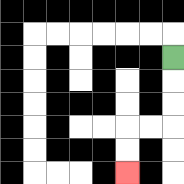{'start': '[7, 2]', 'end': '[5, 7]', 'path_directions': 'D,D,D,L,L,D,D', 'path_coordinates': '[[7, 2], [7, 3], [7, 4], [7, 5], [6, 5], [5, 5], [5, 6], [5, 7]]'}